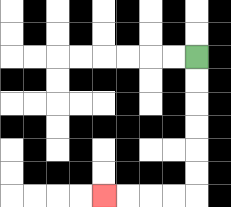{'start': '[8, 2]', 'end': '[4, 8]', 'path_directions': 'D,D,D,D,D,D,L,L,L,L', 'path_coordinates': '[[8, 2], [8, 3], [8, 4], [8, 5], [8, 6], [8, 7], [8, 8], [7, 8], [6, 8], [5, 8], [4, 8]]'}